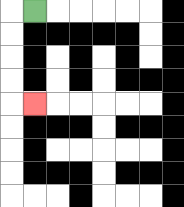{'start': '[1, 0]', 'end': '[1, 4]', 'path_directions': 'L,D,D,D,D,R', 'path_coordinates': '[[1, 0], [0, 0], [0, 1], [0, 2], [0, 3], [0, 4], [1, 4]]'}